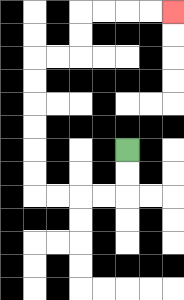{'start': '[5, 6]', 'end': '[7, 0]', 'path_directions': 'D,D,L,L,L,L,U,U,U,U,U,U,R,R,U,U,R,R,R,R', 'path_coordinates': '[[5, 6], [5, 7], [5, 8], [4, 8], [3, 8], [2, 8], [1, 8], [1, 7], [1, 6], [1, 5], [1, 4], [1, 3], [1, 2], [2, 2], [3, 2], [3, 1], [3, 0], [4, 0], [5, 0], [6, 0], [7, 0]]'}